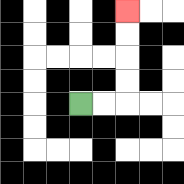{'start': '[3, 4]', 'end': '[5, 0]', 'path_directions': 'R,R,U,U,U,U', 'path_coordinates': '[[3, 4], [4, 4], [5, 4], [5, 3], [5, 2], [5, 1], [5, 0]]'}